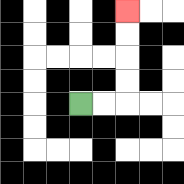{'start': '[3, 4]', 'end': '[5, 0]', 'path_directions': 'R,R,U,U,U,U', 'path_coordinates': '[[3, 4], [4, 4], [5, 4], [5, 3], [5, 2], [5, 1], [5, 0]]'}